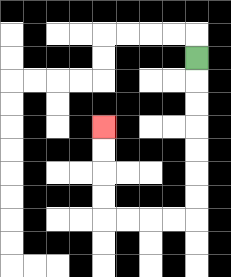{'start': '[8, 2]', 'end': '[4, 5]', 'path_directions': 'D,D,D,D,D,D,D,L,L,L,L,U,U,U,U', 'path_coordinates': '[[8, 2], [8, 3], [8, 4], [8, 5], [8, 6], [8, 7], [8, 8], [8, 9], [7, 9], [6, 9], [5, 9], [4, 9], [4, 8], [4, 7], [4, 6], [4, 5]]'}